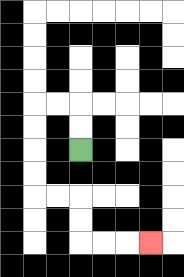{'start': '[3, 6]', 'end': '[6, 10]', 'path_directions': 'U,U,L,L,D,D,D,D,R,R,D,D,R,R,R', 'path_coordinates': '[[3, 6], [3, 5], [3, 4], [2, 4], [1, 4], [1, 5], [1, 6], [1, 7], [1, 8], [2, 8], [3, 8], [3, 9], [3, 10], [4, 10], [5, 10], [6, 10]]'}